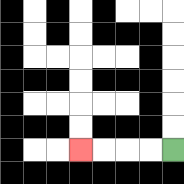{'start': '[7, 6]', 'end': '[3, 6]', 'path_directions': 'L,L,L,L', 'path_coordinates': '[[7, 6], [6, 6], [5, 6], [4, 6], [3, 6]]'}